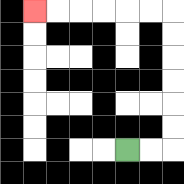{'start': '[5, 6]', 'end': '[1, 0]', 'path_directions': 'R,R,U,U,U,U,U,U,L,L,L,L,L,L', 'path_coordinates': '[[5, 6], [6, 6], [7, 6], [7, 5], [7, 4], [7, 3], [7, 2], [7, 1], [7, 0], [6, 0], [5, 0], [4, 0], [3, 0], [2, 0], [1, 0]]'}